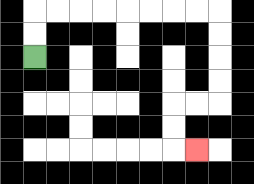{'start': '[1, 2]', 'end': '[8, 6]', 'path_directions': 'U,U,R,R,R,R,R,R,R,R,D,D,D,D,L,L,D,D,R', 'path_coordinates': '[[1, 2], [1, 1], [1, 0], [2, 0], [3, 0], [4, 0], [5, 0], [6, 0], [7, 0], [8, 0], [9, 0], [9, 1], [9, 2], [9, 3], [9, 4], [8, 4], [7, 4], [7, 5], [7, 6], [8, 6]]'}